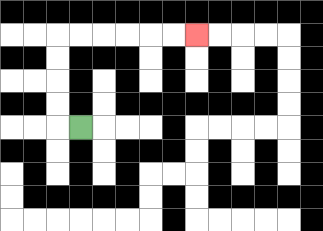{'start': '[3, 5]', 'end': '[8, 1]', 'path_directions': 'L,U,U,U,U,R,R,R,R,R,R', 'path_coordinates': '[[3, 5], [2, 5], [2, 4], [2, 3], [2, 2], [2, 1], [3, 1], [4, 1], [5, 1], [6, 1], [7, 1], [8, 1]]'}